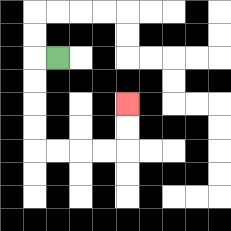{'start': '[2, 2]', 'end': '[5, 4]', 'path_directions': 'L,D,D,D,D,R,R,R,R,U,U', 'path_coordinates': '[[2, 2], [1, 2], [1, 3], [1, 4], [1, 5], [1, 6], [2, 6], [3, 6], [4, 6], [5, 6], [5, 5], [5, 4]]'}